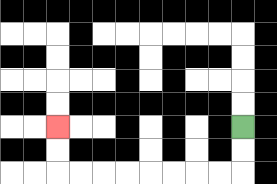{'start': '[10, 5]', 'end': '[2, 5]', 'path_directions': 'D,D,L,L,L,L,L,L,L,L,U,U', 'path_coordinates': '[[10, 5], [10, 6], [10, 7], [9, 7], [8, 7], [7, 7], [6, 7], [5, 7], [4, 7], [3, 7], [2, 7], [2, 6], [2, 5]]'}